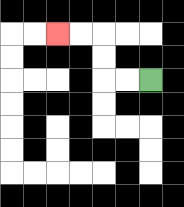{'start': '[6, 3]', 'end': '[2, 1]', 'path_directions': 'L,L,U,U,L,L', 'path_coordinates': '[[6, 3], [5, 3], [4, 3], [4, 2], [4, 1], [3, 1], [2, 1]]'}